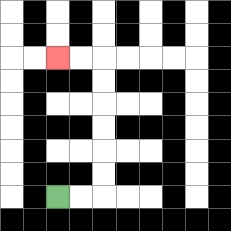{'start': '[2, 8]', 'end': '[2, 2]', 'path_directions': 'R,R,U,U,U,U,U,U,L,L', 'path_coordinates': '[[2, 8], [3, 8], [4, 8], [4, 7], [4, 6], [4, 5], [4, 4], [4, 3], [4, 2], [3, 2], [2, 2]]'}